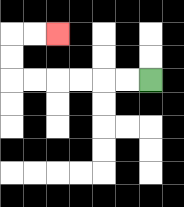{'start': '[6, 3]', 'end': '[2, 1]', 'path_directions': 'L,L,L,L,L,L,U,U,R,R', 'path_coordinates': '[[6, 3], [5, 3], [4, 3], [3, 3], [2, 3], [1, 3], [0, 3], [0, 2], [0, 1], [1, 1], [2, 1]]'}